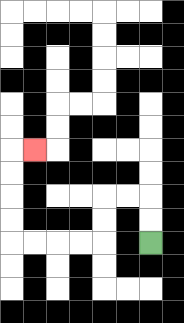{'start': '[6, 10]', 'end': '[1, 6]', 'path_directions': 'U,U,L,L,D,D,L,L,L,L,U,U,U,U,R', 'path_coordinates': '[[6, 10], [6, 9], [6, 8], [5, 8], [4, 8], [4, 9], [4, 10], [3, 10], [2, 10], [1, 10], [0, 10], [0, 9], [0, 8], [0, 7], [0, 6], [1, 6]]'}